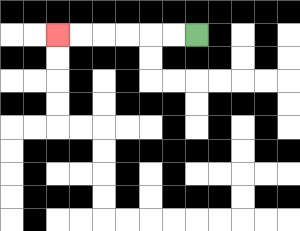{'start': '[8, 1]', 'end': '[2, 1]', 'path_directions': 'L,L,L,L,L,L', 'path_coordinates': '[[8, 1], [7, 1], [6, 1], [5, 1], [4, 1], [3, 1], [2, 1]]'}